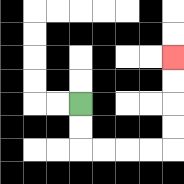{'start': '[3, 4]', 'end': '[7, 2]', 'path_directions': 'D,D,R,R,R,R,U,U,U,U', 'path_coordinates': '[[3, 4], [3, 5], [3, 6], [4, 6], [5, 6], [6, 6], [7, 6], [7, 5], [7, 4], [7, 3], [7, 2]]'}